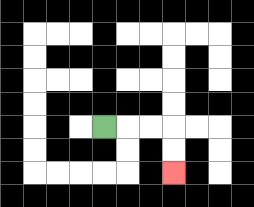{'start': '[4, 5]', 'end': '[7, 7]', 'path_directions': 'R,R,R,D,D', 'path_coordinates': '[[4, 5], [5, 5], [6, 5], [7, 5], [7, 6], [7, 7]]'}